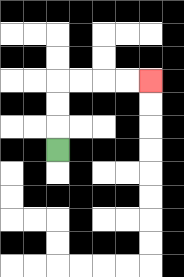{'start': '[2, 6]', 'end': '[6, 3]', 'path_directions': 'U,U,U,R,R,R,R', 'path_coordinates': '[[2, 6], [2, 5], [2, 4], [2, 3], [3, 3], [4, 3], [5, 3], [6, 3]]'}